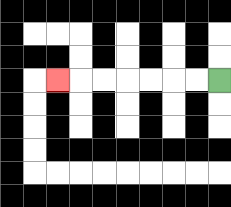{'start': '[9, 3]', 'end': '[2, 3]', 'path_directions': 'L,L,L,L,L,L,L', 'path_coordinates': '[[9, 3], [8, 3], [7, 3], [6, 3], [5, 3], [4, 3], [3, 3], [2, 3]]'}